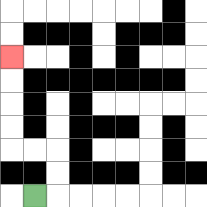{'start': '[1, 8]', 'end': '[0, 2]', 'path_directions': 'R,U,U,L,L,U,U,U,U', 'path_coordinates': '[[1, 8], [2, 8], [2, 7], [2, 6], [1, 6], [0, 6], [0, 5], [0, 4], [0, 3], [0, 2]]'}